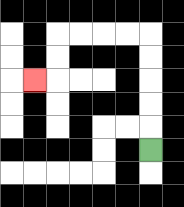{'start': '[6, 6]', 'end': '[1, 3]', 'path_directions': 'U,U,U,U,U,L,L,L,L,D,D,L', 'path_coordinates': '[[6, 6], [6, 5], [6, 4], [6, 3], [6, 2], [6, 1], [5, 1], [4, 1], [3, 1], [2, 1], [2, 2], [2, 3], [1, 3]]'}